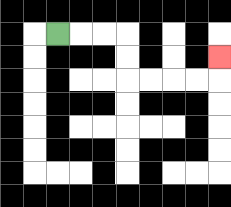{'start': '[2, 1]', 'end': '[9, 2]', 'path_directions': 'R,R,R,D,D,R,R,R,R,U', 'path_coordinates': '[[2, 1], [3, 1], [4, 1], [5, 1], [5, 2], [5, 3], [6, 3], [7, 3], [8, 3], [9, 3], [9, 2]]'}